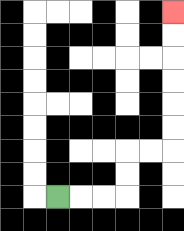{'start': '[2, 8]', 'end': '[7, 0]', 'path_directions': 'R,R,R,U,U,R,R,U,U,U,U,U,U', 'path_coordinates': '[[2, 8], [3, 8], [4, 8], [5, 8], [5, 7], [5, 6], [6, 6], [7, 6], [7, 5], [7, 4], [7, 3], [7, 2], [7, 1], [7, 0]]'}